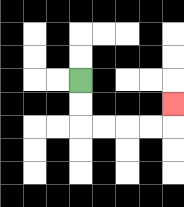{'start': '[3, 3]', 'end': '[7, 4]', 'path_directions': 'D,D,R,R,R,R,U', 'path_coordinates': '[[3, 3], [3, 4], [3, 5], [4, 5], [5, 5], [6, 5], [7, 5], [7, 4]]'}